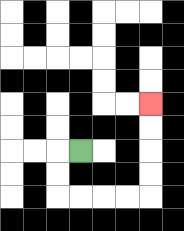{'start': '[3, 6]', 'end': '[6, 4]', 'path_directions': 'L,D,D,R,R,R,R,U,U,U,U', 'path_coordinates': '[[3, 6], [2, 6], [2, 7], [2, 8], [3, 8], [4, 8], [5, 8], [6, 8], [6, 7], [6, 6], [6, 5], [6, 4]]'}